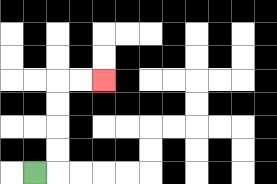{'start': '[1, 7]', 'end': '[4, 3]', 'path_directions': 'R,U,U,U,U,R,R', 'path_coordinates': '[[1, 7], [2, 7], [2, 6], [2, 5], [2, 4], [2, 3], [3, 3], [4, 3]]'}